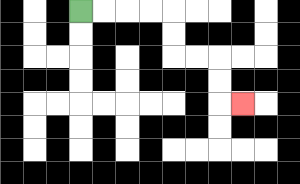{'start': '[3, 0]', 'end': '[10, 4]', 'path_directions': 'R,R,R,R,D,D,R,R,D,D,R', 'path_coordinates': '[[3, 0], [4, 0], [5, 0], [6, 0], [7, 0], [7, 1], [7, 2], [8, 2], [9, 2], [9, 3], [9, 4], [10, 4]]'}